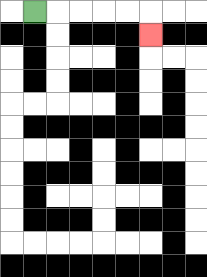{'start': '[1, 0]', 'end': '[6, 1]', 'path_directions': 'R,R,R,R,R,D', 'path_coordinates': '[[1, 0], [2, 0], [3, 0], [4, 0], [5, 0], [6, 0], [6, 1]]'}